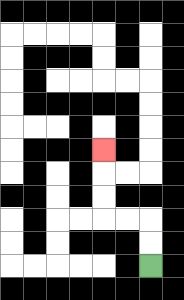{'start': '[6, 11]', 'end': '[4, 6]', 'path_directions': 'U,U,L,L,U,U,U', 'path_coordinates': '[[6, 11], [6, 10], [6, 9], [5, 9], [4, 9], [4, 8], [4, 7], [4, 6]]'}